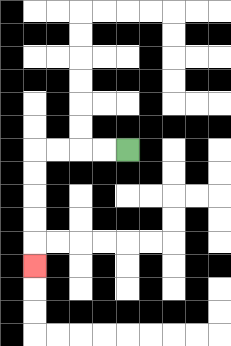{'start': '[5, 6]', 'end': '[1, 11]', 'path_directions': 'L,L,L,L,D,D,D,D,D', 'path_coordinates': '[[5, 6], [4, 6], [3, 6], [2, 6], [1, 6], [1, 7], [1, 8], [1, 9], [1, 10], [1, 11]]'}